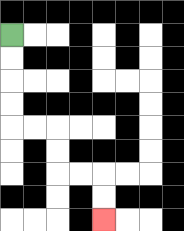{'start': '[0, 1]', 'end': '[4, 9]', 'path_directions': 'D,D,D,D,R,R,D,D,R,R,D,D', 'path_coordinates': '[[0, 1], [0, 2], [0, 3], [0, 4], [0, 5], [1, 5], [2, 5], [2, 6], [2, 7], [3, 7], [4, 7], [4, 8], [4, 9]]'}